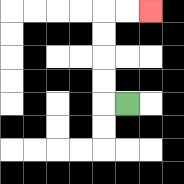{'start': '[5, 4]', 'end': '[6, 0]', 'path_directions': 'L,U,U,U,U,R,R', 'path_coordinates': '[[5, 4], [4, 4], [4, 3], [4, 2], [4, 1], [4, 0], [5, 0], [6, 0]]'}